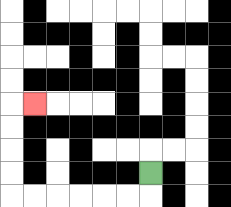{'start': '[6, 7]', 'end': '[1, 4]', 'path_directions': 'D,L,L,L,L,L,L,U,U,U,U,R', 'path_coordinates': '[[6, 7], [6, 8], [5, 8], [4, 8], [3, 8], [2, 8], [1, 8], [0, 8], [0, 7], [0, 6], [0, 5], [0, 4], [1, 4]]'}